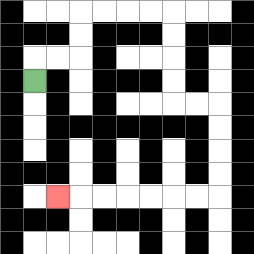{'start': '[1, 3]', 'end': '[2, 8]', 'path_directions': 'U,R,R,U,U,R,R,R,R,D,D,D,D,R,R,D,D,D,D,L,L,L,L,L,L,L', 'path_coordinates': '[[1, 3], [1, 2], [2, 2], [3, 2], [3, 1], [3, 0], [4, 0], [5, 0], [6, 0], [7, 0], [7, 1], [7, 2], [7, 3], [7, 4], [8, 4], [9, 4], [9, 5], [9, 6], [9, 7], [9, 8], [8, 8], [7, 8], [6, 8], [5, 8], [4, 8], [3, 8], [2, 8]]'}